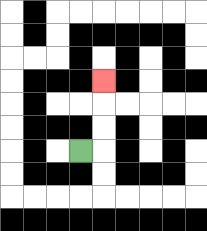{'start': '[3, 6]', 'end': '[4, 3]', 'path_directions': 'R,U,U,U', 'path_coordinates': '[[3, 6], [4, 6], [4, 5], [4, 4], [4, 3]]'}